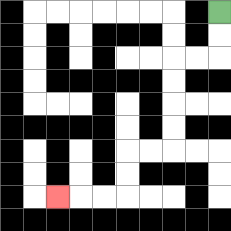{'start': '[9, 0]', 'end': '[2, 8]', 'path_directions': 'D,D,L,L,D,D,D,D,L,L,D,D,L,L,L', 'path_coordinates': '[[9, 0], [9, 1], [9, 2], [8, 2], [7, 2], [7, 3], [7, 4], [7, 5], [7, 6], [6, 6], [5, 6], [5, 7], [5, 8], [4, 8], [3, 8], [2, 8]]'}